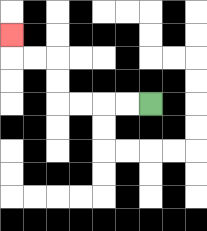{'start': '[6, 4]', 'end': '[0, 1]', 'path_directions': 'L,L,L,L,U,U,L,L,U', 'path_coordinates': '[[6, 4], [5, 4], [4, 4], [3, 4], [2, 4], [2, 3], [2, 2], [1, 2], [0, 2], [0, 1]]'}